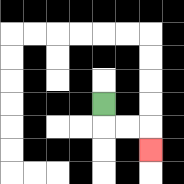{'start': '[4, 4]', 'end': '[6, 6]', 'path_directions': 'D,R,R,D', 'path_coordinates': '[[4, 4], [4, 5], [5, 5], [6, 5], [6, 6]]'}